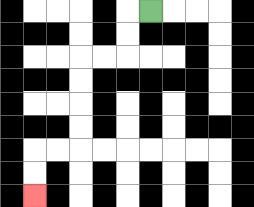{'start': '[6, 0]', 'end': '[1, 8]', 'path_directions': 'L,D,D,L,L,D,D,D,D,L,L,D,D', 'path_coordinates': '[[6, 0], [5, 0], [5, 1], [5, 2], [4, 2], [3, 2], [3, 3], [3, 4], [3, 5], [3, 6], [2, 6], [1, 6], [1, 7], [1, 8]]'}